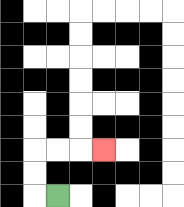{'start': '[2, 8]', 'end': '[4, 6]', 'path_directions': 'L,U,U,R,R,R', 'path_coordinates': '[[2, 8], [1, 8], [1, 7], [1, 6], [2, 6], [3, 6], [4, 6]]'}